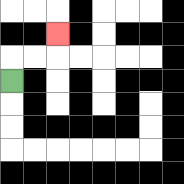{'start': '[0, 3]', 'end': '[2, 1]', 'path_directions': 'U,R,R,U', 'path_coordinates': '[[0, 3], [0, 2], [1, 2], [2, 2], [2, 1]]'}